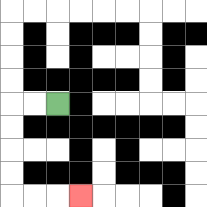{'start': '[2, 4]', 'end': '[3, 8]', 'path_directions': 'L,L,D,D,D,D,R,R,R', 'path_coordinates': '[[2, 4], [1, 4], [0, 4], [0, 5], [0, 6], [0, 7], [0, 8], [1, 8], [2, 8], [3, 8]]'}